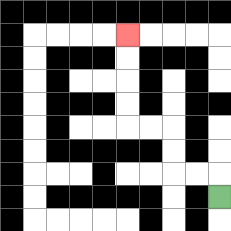{'start': '[9, 8]', 'end': '[5, 1]', 'path_directions': 'U,L,L,U,U,L,L,U,U,U,U', 'path_coordinates': '[[9, 8], [9, 7], [8, 7], [7, 7], [7, 6], [7, 5], [6, 5], [5, 5], [5, 4], [5, 3], [5, 2], [5, 1]]'}